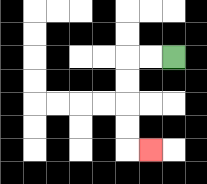{'start': '[7, 2]', 'end': '[6, 6]', 'path_directions': 'L,L,D,D,D,D,R', 'path_coordinates': '[[7, 2], [6, 2], [5, 2], [5, 3], [5, 4], [5, 5], [5, 6], [6, 6]]'}